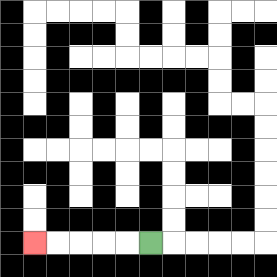{'start': '[6, 10]', 'end': '[1, 10]', 'path_directions': 'L,L,L,L,L', 'path_coordinates': '[[6, 10], [5, 10], [4, 10], [3, 10], [2, 10], [1, 10]]'}